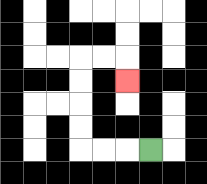{'start': '[6, 6]', 'end': '[5, 3]', 'path_directions': 'L,L,L,U,U,U,U,R,R,D', 'path_coordinates': '[[6, 6], [5, 6], [4, 6], [3, 6], [3, 5], [3, 4], [3, 3], [3, 2], [4, 2], [5, 2], [5, 3]]'}